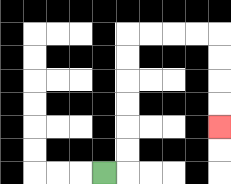{'start': '[4, 7]', 'end': '[9, 5]', 'path_directions': 'R,U,U,U,U,U,U,R,R,R,R,D,D,D,D', 'path_coordinates': '[[4, 7], [5, 7], [5, 6], [5, 5], [5, 4], [5, 3], [5, 2], [5, 1], [6, 1], [7, 1], [8, 1], [9, 1], [9, 2], [9, 3], [9, 4], [9, 5]]'}